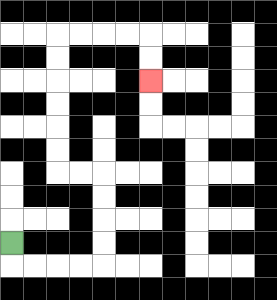{'start': '[0, 10]', 'end': '[6, 3]', 'path_directions': 'D,R,R,R,R,U,U,U,U,L,L,U,U,U,U,U,U,R,R,R,R,D,D', 'path_coordinates': '[[0, 10], [0, 11], [1, 11], [2, 11], [3, 11], [4, 11], [4, 10], [4, 9], [4, 8], [4, 7], [3, 7], [2, 7], [2, 6], [2, 5], [2, 4], [2, 3], [2, 2], [2, 1], [3, 1], [4, 1], [5, 1], [6, 1], [6, 2], [6, 3]]'}